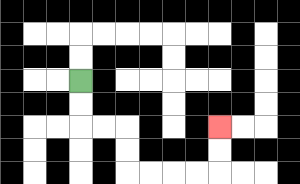{'start': '[3, 3]', 'end': '[9, 5]', 'path_directions': 'D,D,R,R,D,D,R,R,R,R,U,U', 'path_coordinates': '[[3, 3], [3, 4], [3, 5], [4, 5], [5, 5], [5, 6], [5, 7], [6, 7], [7, 7], [8, 7], [9, 7], [9, 6], [9, 5]]'}